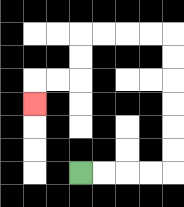{'start': '[3, 7]', 'end': '[1, 4]', 'path_directions': 'R,R,R,R,U,U,U,U,U,U,L,L,L,L,D,D,L,L,D', 'path_coordinates': '[[3, 7], [4, 7], [5, 7], [6, 7], [7, 7], [7, 6], [7, 5], [7, 4], [7, 3], [7, 2], [7, 1], [6, 1], [5, 1], [4, 1], [3, 1], [3, 2], [3, 3], [2, 3], [1, 3], [1, 4]]'}